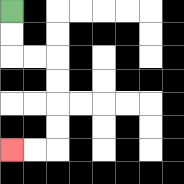{'start': '[0, 0]', 'end': '[0, 6]', 'path_directions': 'D,D,R,R,D,D,D,D,L,L', 'path_coordinates': '[[0, 0], [0, 1], [0, 2], [1, 2], [2, 2], [2, 3], [2, 4], [2, 5], [2, 6], [1, 6], [0, 6]]'}